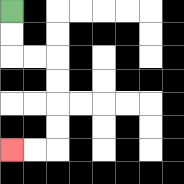{'start': '[0, 0]', 'end': '[0, 6]', 'path_directions': 'D,D,R,R,D,D,D,D,L,L', 'path_coordinates': '[[0, 0], [0, 1], [0, 2], [1, 2], [2, 2], [2, 3], [2, 4], [2, 5], [2, 6], [1, 6], [0, 6]]'}